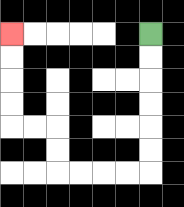{'start': '[6, 1]', 'end': '[0, 1]', 'path_directions': 'D,D,D,D,D,D,L,L,L,L,U,U,L,L,U,U,U,U', 'path_coordinates': '[[6, 1], [6, 2], [6, 3], [6, 4], [6, 5], [6, 6], [6, 7], [5, 7], [4, 7], [3, 7], [2, 7], [2, 6], [2, 5], [1, 5], [0, 5], [0, 4], [0, 3], [0, 2], [0, 1]]'}